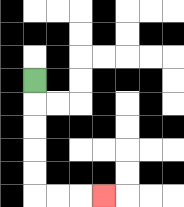{'start': '[1, 3]', 'end': '[4, 8]', 'path_directions': 'D,D,D,D,D,R,R,R', 'path_coordinates': '[[1, 3], [1, 4], [1, 5], [1, 6], [1, 7], [1, 8], [2, 8], [3, 8], [4, 8]]'}